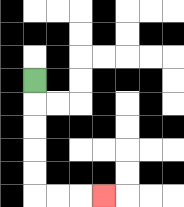{'start': '[1, 3]', 'end': '[4, 8]', 'path_directions': 'D,D,D,D,D,R,R,R', 'path_coordinates': '[[1, 3], [1, 4], [1, 5], [1, 6], [1, 7], [1, 8], [2, 8], [3, 8], [4, 8]]'}